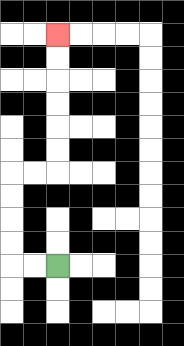{'start': '[2, 11]', 'end': '[2, 1]', 'path_directions': 'L,L,U,U,U,U,R,R,U,U,U,U,U,U', 'path_coordinates': '[[2, 11], [1, 11], [0, 11], [0, 10], [0, 9], [0, 8], [0, 7], [1, 7], [2, 7], [2, 6], [2, 5], [2, 4], [2, 3], [2, 2], [2, 1]]'}